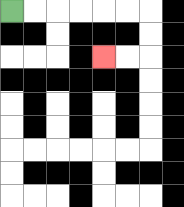{'start': '[0, 0]', 'end': '[4, 2]', 'path_directions': 'R,R,R,R,R,R,D,D,L,L', 'path_coordinates': '[[0, 0], [1, 0], [2, 0], [3, 0], [4, 0], [5, 0], [6, 0], [6, 1], [6, 2], [5, 2], [4, 2]]'}